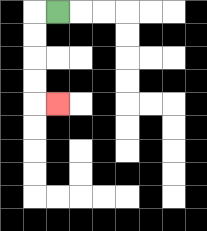{'start': '[2, 0]', 'end': '[2, 4]', 'path_directions': 'L,D,D,D,D,R', 'path_coordinates': '[[2, 0], [1, 0], [1, 1], [1, 2], [1, 3], [1, 4], [2, 4]]'}